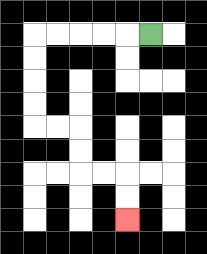{'start': '[6, 1]', 'end': '[5, 9]', 'path_directions': 'L,L,L,L,L,D,D,D,D,R,R,D,D,R,R,D,D', 'path_coordinates': '[[6, 1], [5, 1], [4, 1], [3, 1], [2, 1], [1, 1], [1, 2], [1, 3], [1, 4], [1, 5], [2, 5], [3, 5], [3, 6], [3, 7], [4, 7], [5, 7], [5, 8], [5, 9]]'}